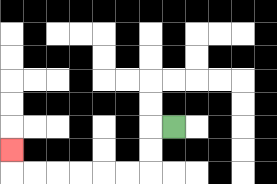{'start': '[7, 5]', 'end': '[0, 6]', 'path_directions': 'L,D,D,L,L,L,L,L,L,U', 'path_coordinates': '[[7, 5], [6, 5], [6, 6], [6, 7], [5, 7], [4, 7], [3, 7], [2, 7], [1, 7], [0, 7], [0, 6]]'}